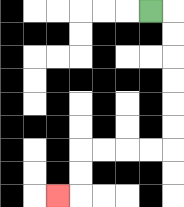{'start': '[6, 0]', 'end': '[2, 8]', 'path_directions': 'R,D,D,D,D,D,D,L,L,L,L,D,D,L', 'path_coordinates': '[[6, 0], [7, 0], [7, 1], [7, 2], [7, 3], [7, 4], [7, 5], [7, 6], [6, 6], [5, 6], [4, 6], [3, 6], [3, 7], [3, 8], [2, 8]]'}